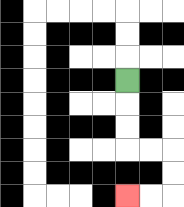{'start': '[5, 3]', 'end': '[5, 8]', 'path_directions': 'D,D,D,R,R,D,D,L,L', 'path_coordinates': '[[5, 3], [5, 4], [5, 5], [5, 6], [6, 6], [7, 6], [7, 7], [7, 8], [6, 8], [5, 8]]'}